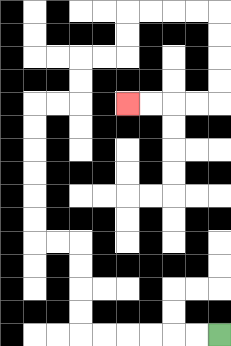{'start': '[9, 14]', 'end': '[5, 4]', 'path_directions': 'L,L,L,L,L,L,U,U,U,U,L,L,U,U,U,U,U,U,R,R,U,U,R,R,U,U,R,R,R,R,D,D,D,D,L,L,L,L', 'path_coordinates': '[[9, 14], [8, 14], [7, 14], [6, 14], [5, 14], [4, 14], [3, 14], [3, 13], [3, 12], [3, 11], [3, 10], [2, 10], [1, 10], [1, 9], [1, 8], [1, 7], [1, 6], [1, 5], [1, 4], [2, 4], [3, 4], [3, 3], [3, 2], [4, 2], [5, 2], [5, 1], [5, 0], [6, 0], [7, 0], [8, 0], [9, 0], [9, 1], [9, 2], [9, 3], [9, 4], [8, 4], [7, 4], [6, 4], [5, 4]]'}